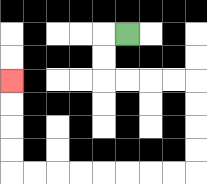{'start': '[5, 1]', 'end': '[0, 3]', 'path_directions': 'L,D,D,R,R,R,R,D,D,D,D,L,L,L,L,L,L,L,L,U,U,U,U', 'path_coordinates': '[[5, 1], [4, 1], [4, 2], [4, 3], [5, 3], [6, 3], [7, 3], [8, 3], [8, 4], [8, 5], [8, 6], [8, 7], [7, 7], [6, 7], [5, 7], [4, 7], [3, 7], [2, 7], [1, 7], [0, 7], [0, 6], [0, 5], [0, 4], [0, 3]]'}